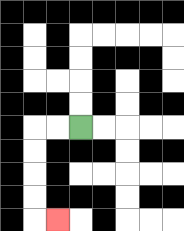{'start': '[3, 5]', 'end': '[2, 9]', 'path_directions': 'L,L,D,D,D,D,R', 'path_coordinates': '[[3, 5], [2, 5], [1, 5], [1, 6], [1, 7], [1, 8], [1, 9], [2, 9]]'}